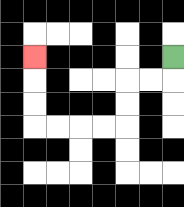{'start': '[7, 2]', 'end': '[1, 2]', 'path_directions': 'D,L,L,D,D,L,L,L,L,U,U,U', 'path_coordinates': '[[7, 2], [7, 3], [6, 3], [5, 3], [5, 4], [5, 5], [4, 5], [3, 5], [2, 5], [1, 5], [1, 4], [1, 3], [1, 2]]'}